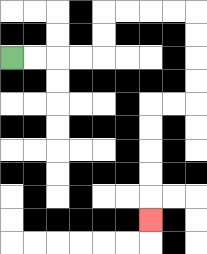{'start': '[0, 2]', 'end': '[6, 9]', 'path_directions': 'R,R,R,R,U,U,R,R,R,R,D,D,D,D,L,L,D,D,D,D,D', 'path_coordinates': '[[0, 2], [1, 2], [2, 2], [3, 2], [4, 2], [4, 1], [4, 0], [5, 0], [6, 0], [7, 0], [8, 0], [8, 1], [8, 2], [8, 3], [8, 4], [7, 4], [6, 4], [6, 5], [6, 6], [6, 7], [6, 8], [6, 9]]'}